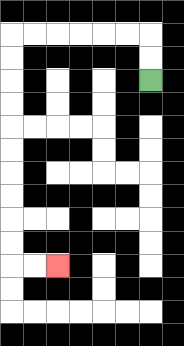{'start': '[6, 3]', 'end': '[2, 11]', 'path_directions': 'U,U,L,L,L,L,L,L,D,D,D,D,D,D,D,D,D,D,R,R', 'path_coordinates': '[[6, 3], [6, 2], [6, 1], [5, 1], [4, 1], [3, 1], [2, 1], [1, 1], [0, 1], [0, 2], [0, 3], [0, 4], [0, 5], [0, 6], [0, 7], [0, 8], [0, 9], [0, 10], [0, 11], [1, 11], [2, 11]]'}